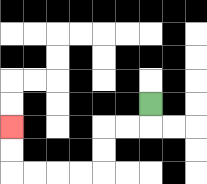{'start': '[6, 4]', 'end': '[0, 5]', 'path_directions': 'D,L,L,D,D,L,L,L,L,U,U', 'path_coordinates': '[[6, 4], [6, 5], [5, 5], [4, 5], [4, 6], [4, 7], [3, 7], [2, 7], [1, 7], [0, 7], [0, 6], [0, 5]]'}